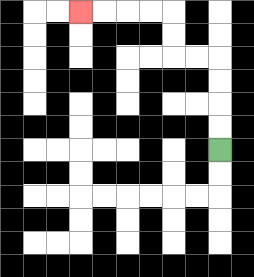{'start': '[9, 6]', 'end': '[3, 0]', 'path_directions': 'U,U,U,U,L,L,U,U,L,L,L,L', 'path_coordinates': '[[9, 6], [9, 5], [9, 4], [9, 3], [9, 2], [8, 2], [7, 2], [7, 1], [7, 0], [6, 0], [5, 0], [4, 0], [3, 0]]'}